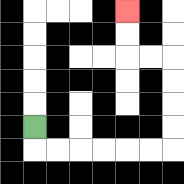{'start': '[1, 5]', 'end': '[5, 0]', 'path_directions': 'D,R,R,R,R,R,R,U,U,U,U,L,L,U,U', 'path_coordinates': '[[1, 5], [1, 6], [2, 6], [3, 6], [4, 6], [5, 6], [6, 6], [7, 6], [7, 5], [7, 4], [7, 3], [7, 2], [6, 2], [5, 2], [5, 1], [5, 0]]'}